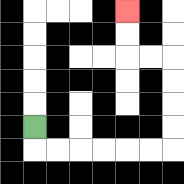{'start': '[1, 5]', 'end': '[5, 0]', 'path_directions': 'D,R,R,R,R,R,R,U,U,U,U,L,L,U,U', 'path_coordinates': '[[1, 5], [1, 6], [2, 6], [3, 6], [4, 6], [5, 6], [6, 6], [7, 6], [7, 5], [7, 4], [7, 3], [7, 2], [6, 2], [5, 2], [5, 1], [5, 0]]'}